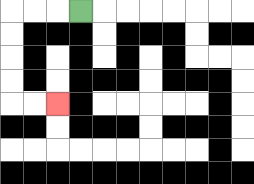{'start': '[3, 0]', 'end': '[2, 4]', 'path_directions': 'L,L,L,D,D,D,D,R,R', 'path_coordinates': '[[3, 0], [2, 0], [1, 0], [0, 0], [0, 1], [0, 2], [0, 3], [0, 4], [1, 4], [2, 4]]'}